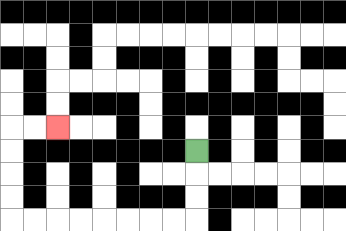{'start': '[8, 6]', 'end': '[2, 5]', 'path_directions': 'D,D,D,L,L,L,L,L,L,L,L,U,U,U,U,R,R', 'path_coordinates': '[[8, 6], [8, 7], [8, 8], [8, 9], [7, 9], [6, 9], [5, 9], [4, 9], [3, 9], [2, 9], [1, 9], [0, 9], [0, 8], [0, 7], [0, 6], [0, 5], [1, 5], [2, 5]]'}